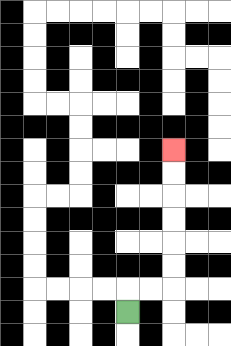{'start': '[5, 13]', 'end': '[7, 6]', 'path_directions': 'U,R,R,U,U,U,U,U,U', 'path_coordinates': '[[5, 13], [5, 12], [6, 12], [7, 12], [7, 11], [7, 10], [7, 9], [7, 8], [7, 7], [7, 6]]'}